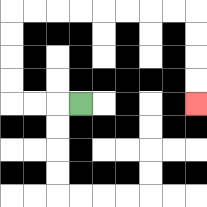{'start': '[3, 4]', 'end': '[8, 4]', 'path_directions': 'L,L,L,U,U,U,U,R,R,R,R,R,R,R,R,D,D,D,D', 'path_coordinates': '[[3, 4], [2, 4], [1, 4], [0, 4], [0, 3], [0, 2], [0, 1], [0, 0], [1, 0], [2, 0], [3, 0], [4, 0], [5, 0], [6, 0], [7, 0], [8, 0], [8, 1], [8, 2], [8, 3], [8, 4]]'}